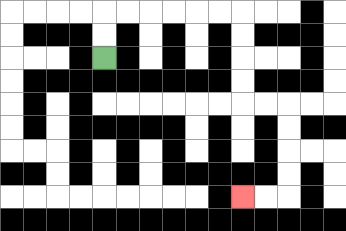{'start': '[4, 2]', 'end': '[10, 8]', 'path_directions': 'U,U,R,R,R,R,R,R,D,D,D,D,R,R,D,D,D,D,L,L', 'path_coordinates': '[[4, 2], [4, 1], [4, 0], [5, 0], [6, 0], [7, 0], [8, 0], [9, 0], [10, 0], [10, 1], [10, 2], [10, 3], [10, 4], [11, 4], [12, 4], [12, 5], [12, 6], [12, 7], [12, 8], [11, 8], [10, 8]]'}